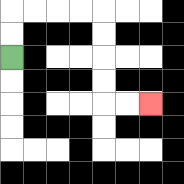{'start': '[0, 2]', 'end': '[6, 4]', 'path_directions': 'U,U,R,R,R,R,D,D,D,D,R,R', 'path_coordinates': '[[0, 2], [0, 1], [0, 0], [1, 0], [2, 0], [3, 0], [4, 0], [4, 1], [4, 2], [4, 3], [4, 4], [5, 4], [6, 4]]'}